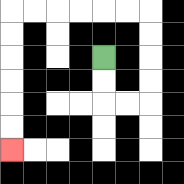{'start': '[4, 2]', 'end': '[0, 6]', 'path_directions': 'D,D,R,R,U,U,U,U,L,L,L,L,L,L,D,D,D,D,D,D', 'path_coordinates': '[[4, 2], [4, 3], [4, 4], [5, 4], [6, 4], [6, 3], [6, 2], [6, 1], [6, 0], [5, 0], [4, 0], [3, 0], [2, 0], [1, 0], [0, 0], [0, 1], [0, 2], [0, 3], [0, 4], [0, 5], [0, 6]]'}